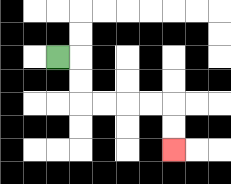{'start': '[2, 2]', 'end': '[7, 6]', 'path_directions': 'R,D,D,R,R,R,R,D,D', 'path_coordinates': '[[2, 2], [3, 2], [3, 3], [3, 4], [4, 4], [5, 4], [6, 4], [7, 4], [7, 5], [7, 6]]'}